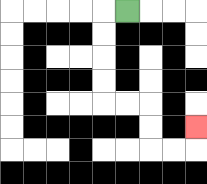{'start': '[5, 0]', 'end': '[8, 5]', 'path_directions': 'L,D,D,D,D,R,R,D,D,R,R,U', 'path_coordinates': '[[5, 0], [4, 0], [4, 1], [4, 2], [4, 3], [4, 4], [5, 4], [6, 4], [6, 5], [6, 6], [7, 6], [8, 6], [8, 5]]'}